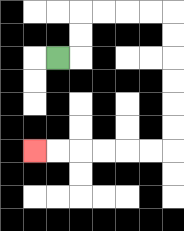{'start': '[2, 2]', 'end': '[1, 6]', 'path_directions': 'R,U,U,R,R,R,R,D,D,D,D,D,D,L,L,L,L,L,L', 'path_coordinates': '[[2, 2], [3, 2], [3, 1], [3, 0], [4, 0], [5, 0], [6, 0], [7, 0], [7, 1], [7, 2], [7, 3], [7, 4], [7, 5], [7, 6], [6, 6], [5, 6], [4, 6], [3, 6], [2, 6], [1, 6]]'}